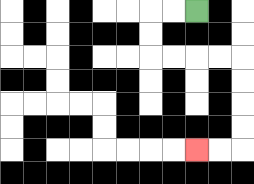{'start': '[8, 0]', 'end': '[8, 6]', 'path_directions': 'L,L,D,D,R,R,R,R,D,D,D,D,L,L', 'path_coordinates': '[[8, 0], [7, 0], [6, 0], [6, 1], [6, 2], [7, 2], [8, 2], [9, 2], [10, 2], [10, 3], [10, 4], [10, 5], [10, 6], [9, 6], [8, 6]]'}